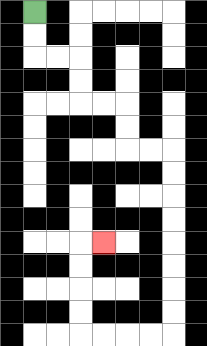{'start': '[1, 0]', 'end': '[4, 10]', 'path_directions': 'D,D,R,R,D,D,R,R,D,D,R,R,D,D,D,D,D,D,D,D,L,L,L,L,U,U,U,U,R', 'path_coordinates': '[[1, 0], [1, 1], [1, 2], [2, 2], [3, 2], [3, 3], [3, 4], [4, 4], [5, 4], [5, 5], [5, 6], [6, 6], [7, 6], [7, 7], [7, 8], [7, 9], [7, 10], [7, 11], [7, 12], [7, 13], [7, 14], [6, 14], [5, 14], [4, 14], [3, 14], [3, 13], [3, 12], [3, 11], [3, 10], [4, 10]]'}